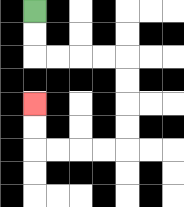{'start': '[1, 0]', 'end': '[1, 4]', 'path_directions': 'D,D,R,R,R,R,D,D,D,D,L,L,L,L,U,U', 'path_coordinates': '[[1, 0], [1, 1], [1, 2], [2, 2], [3, 2], [4, 2], [5, 2], [5, 3], [5, 4], [5, 5], [5, 6], [4, 6], [3, 6], [2, 6], [1, 6], [1, 5], [1, 4]]'}